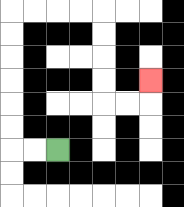{'start': '[2, 6]', 'end': '[6, 3]', 'path_directions': 'L,L,U,U,U,U,U,U,R,R,R,R,D,D,D,D,R,R,U', 'path_coordinates': '[[2, 6], [1, 6], [0, 6], [0, 5], [0, 4], [0, 3], [0, 2], [0, 1], [0, 0], [1, 0], [2, 0], [3, 0], [4, 0], [4, 1], [4, 2], [4, 3], [4, 4], [5, 4], [6, 4], [6, 3]]'}